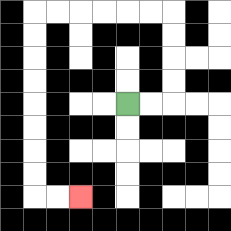{'start': '[5, 4]', 'end': '[3, 8]', 'path_directions': 'R,R,U,U,U,U,L,L,L,L,L,L,D,D,D,D,D,D,D,D,R,R', 'path_coordinates': '[[5, 4], [6, 4], [7, 4], [7, 3], [7, 2], [7, 1], [7, 0], [6, 0], [5, 0], [4, 0], [3, 0], [2, 0], [1, 0], [1, 1], [1, 2], [1, 3], [1, 4], [1, 5], [1, 6], [1, 7], [1, 8], [2, 8], [3, 8]]'}